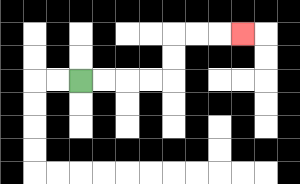{'start': '[3, 3]', 'end': '[10, 1]', 'path_directions': 'R,R,R,R,U,U,R,R,R', 'path_coordinates': '[[3, 3], [4, 3], [5, 3], [6, 3], [7, 3], [7, 2], [7, 1], [8, 1], [9, 1], [10, 1]]'}